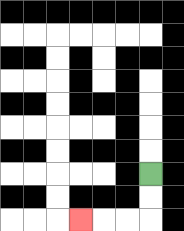{'start': '[6, 7]', 'end': '[3, 9]', 'path_directions': 'D,D,L,L,L', 'path_coordinates': '[[6, 7], [6, 8], [6, 9], [5, 9], [4, 9], [3, 9]]'}